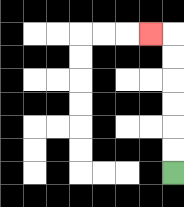{'start': '[7, 7]', 'end': '[6, 1]', 'path_directions': 'U,U,U,U,U,U,L', 'path_coordinates': '[[7, 7], [7, 6], [7, 5], [7, 4], [7, 3], [7, 2], [7, 1], [6, 1]]'}